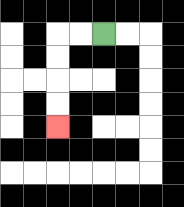{'start': '[4, 1]', 'end': '[2, 5]', 'path_directions': 'L,L,D,D,D,D', 'path_coordinates': '[[4, 1], [3, 1], [2, 1], [2, 2], [2, 3], [2, 4], [2, 5]]'}